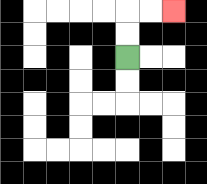{'start': '[5, 2]', 'end': '[7, 0]', 'path_directions': 'U,U,R,R', 'path_coordinates': '[[5, 2], [5, 1], [5, 0], [6, 0], [7, 0]]'}